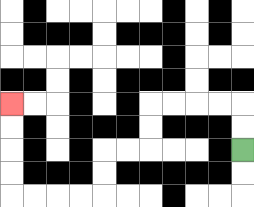{'start': '[10, 6]', 'end': '[0, 4]', 'path_directions': 'U,U,L,L,L,L,D,D,L,L,D,D,L,L,L,L,U,U,U,U', 'path_coordinates': '[[10, 6], [10, 5], [10, 4], [9, 4], [8, 4], [7, 4], [6, 4], [6, 5], [6, 6], [5, 6], [4, 6], [4, 7], [4, 8], [3, 8], [2, 8], [1, 8], [0, 8], [0, 7], [0, 6], [0, 5], [0, 4]]'}